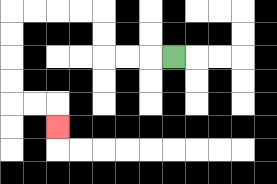{'start': '[7, 2]', 'end': '[2, 5]', 'path_directions': 'L,L,L,U,U,L,L,L,L,D,D,D,D,R,R,D', 'path_coordinates': '[[7, 2], [6, 2], [5, 2], [4, 2], [4, 1], [4, 0], [3, 0], [2, 0], [1, 0], [0, 0], [0, 1], [0, 2], [0, 3], [0, 4], [1, 4], [2, 4], [2, 5]]'}